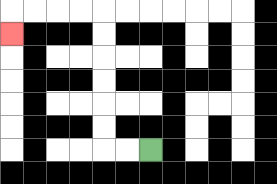{'start': '[6, 6]', 'end': '[0, 1]', 'path_directions': 'L,L,U,U,U,U,U,U,L,L,L,L,D', 'path_coordinates': '[[6, 6], [5, 6], [4, 6], [4, 5], [4, 4], [4, 3], [4, 2], [4, 1], [4, 0], [3, 0], [2, 0], [1, 0], [0, 0], [0, 1]]'}